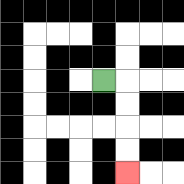{'start': '[4, 3]', 'end': '[5, 7]', 'path_directions': 'R,D,D,D,D', 'path_coordinates': '[[4, 3], [5, 3], [5, 4], [5, 5], [5, 6], [5, 7]]'}